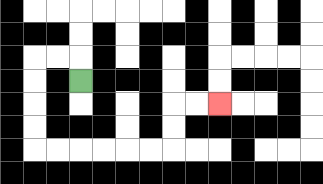{'start': '[3, 3]', 'end': '[9, 4]', 'path_directions': 'U,L,L,D,D,D,D,R,R,R,R,R,R,U,U,R,R', 'path_coordinates': '[[3, 3], [3, 2], [2, 2], [1, 2], [1, 3], [1, 4], [1, 5], [1, 6], [2, 6], [3, 6], [4, 6], [5, 6], [6, 6], [7, 6], [7, 5], [7, 4], [8, 4], [9, 4]]'}